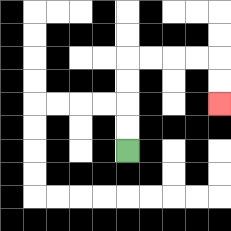{'start': '[5, 6]', 'end': '[9, 4]', 'path_directions': 'U,U,U,U,R,R,R,R,D,D', 'path_coordinates': '[[5, 6], [5, 5], [5, 4], [5, 3], [5, 2], [6, 2], [7, 2], [8, 2], [9, 2], [9, 3], [9, 4]]'}